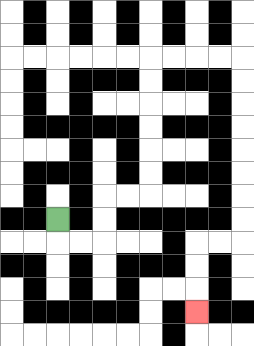{'start': '[2, 9]', 'end': '[8, 13]', 'path_directions': 'D,R,R,U,U,R,R,U,U,U,U,U,U,R,R,R,R,D,D,D,D,D,D,D,D,L,L,D,D,D', 'path_coordinates': '[[2, 9], [2, 10], [3, 10], [4, 10], [4, 9], [4, 8], [5, 8], [6, 8], [6, 7], [6, 6], [6, 5], [6, 4], [6, 3], [6, 2], [7, 2], [8, 2], [9, 2], [10, 2], [10, 3], [10, 4], [10, 5], [10, 6], [10, 7], [10, 8], [10, 9], [10, 10], [9, 10], [8, 10], [8, 11], [8, 12], [8, 13]]'}